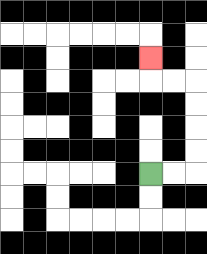{'start': '[6, 7]', 'end': '[6, 2]', 'path_directions': 'R,R,U,U,U,U,L,L,U', 'path_coordinates': '[[6, 7], [7, 7], [8, 7], [8, 6], [8, 5], [8, 4], [8, 3], [7, 3], [6, 3], [6, 2]]'}